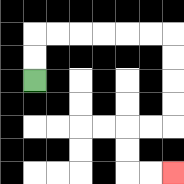{'start': '[1, 3]', 'end': '[7, 7]', 'path_directions': 'U,U,R,R,R,R,R,R,D,D,D,D,L,L,D,D,R,R', 'path_coordinates': '[[1, 3], [1, 2], [1, 1], [2, 1], [3, 1], [4, 1], [5, 1], [6, 1], [7, 1], [7, 2], [7, 3], [7, 4], [7, 5], [6, 5], [5, 5], [5, 6], [5, 7], [6, 7], [7, 7]]'}